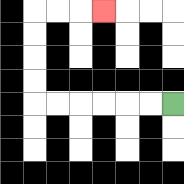{'start': '[7, 4]', 'end': '[4, 0]', 'path_directions': 'L,L,L,L,L,L,U,U,U,U,R,R,R', 'path_coordinates': '[[7, 4], [6, 4], [5, 4], [4, 4], [3, 4], [2, 4], [1, 4], [1, 3], [1, 2], [1, 1], [1, 0], [2, 0], [3, 0], [4, 0]]'}